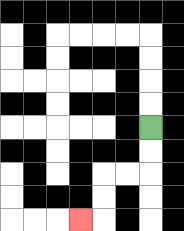{'start': '[6, 5]', 'end': '[3, 9]', 'path_directions': 'D,D,L,L,D,D,L', 'path_coordinates': '[[6, 5], [6, 6], [6, 7], [5, 7], [4, 7], [4, 8], [4, 9], [3, 9]]'}